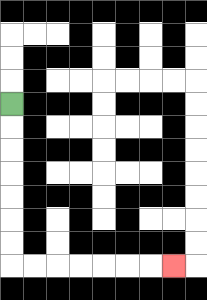{'start': '[0, 4]', 'end': '[7, 11]', 'path_directions': 'D,D,D,D,D,D,D,R,R,R,R,R,R,R', 'path_coordinates': '[[0, 4], [0, 5], [0, 6], [0, 7], [0, 8], [0, 9], [0, 10], [0, 11], [1, 11], [2, 11], [3, 11], [4, 11], [5, 11], [6, 11], [7, 11]]'}